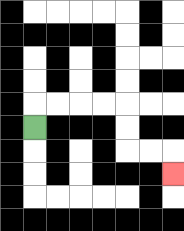{'start': '[1, 5]', 'end': '[7, 7]', 'path_directions': 'U,R,R,R,R,D,D,R,R,D', 'path_coordinates': '[[1, 5], [1, 4], [2, 4], [3, 4], [4, 4], [5, 4], [5, 5], [5, 6], [6, 6], [7, 6], [7, 7]]'}